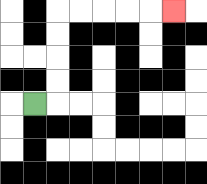{'start': '[1, 4]', 'end': '[7, 0]', 'path_directions': 'R,U,U,U,U,R,R,R,R,R', 'path_coordinates': '[[1, 4], [2, 4], [2, 3], [2, 2], [2, 1], [2, 0], [3, 0], [4, 0], [5, 0], [6, 0], [7, 0]]'}